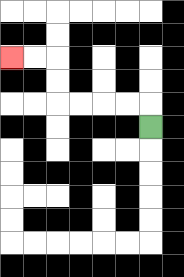{'start': '[6, 5]', 'end': '[0, 2]', 'path_directions': 'U,L,L,L,L,U,U,L,L', 'path_coordinates': '[[6, 5], [6, 4], [5, 4], [4, 4], [3, 4], [2, 4], [2, 3], [2, 2], [1, 2], [0, 2]]'}